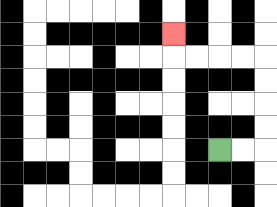{'start': '[9, 6]', 'end': '[7, 1]', 'path_directions': 'R,R,U,U,U,U,L,L,L,L,U', 'path_coordinates': '[[9, 6], [10, 6], [11, 6], [11, 5], [11, 4], [11, 3], [11, 2], [10, 2], [9, 2], [8, 2], [7, 2], [7, 1]]'}